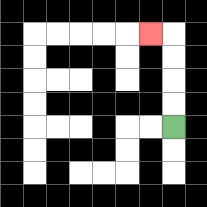{'start': '[7, 5]', 'end': '[6, 1]', 'path_directions': 'U,U,U,U,L', 'path_coordinates': '[[7, 5], [7, 4], [7, 3], [7, 2], [7, 1], [6, 1]]'}